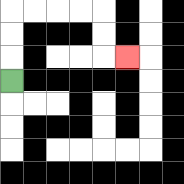{'start': '[0, 3]', 'end': '[5, 2]', 'path_directions': 'U,U,U,R,R,R,R,D,D,R', 'path_coordinates': '[[0, 3], [0, 2], [0, 1], [0, 0], [1, 0], [2, 0], [3, 0], [4, 0], [4, 1], [4, 2], [5, 2]]'}